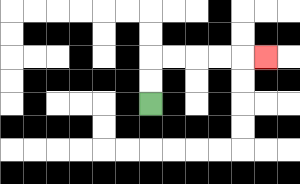{'start': '[6, 4]', 'end': '[11, 2]', 'path_directions': 'U,U,R,R,R,R,R', 'path_coordinates': '[[6, 4], [6, 3], [6, 2], [7, 2], [8, 2], [9, 2], [10, 2], [11, 2]]'}